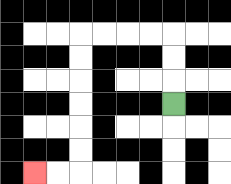{'start': '[7, 4]', 'end': '[1, 7]', 'path_directions': 'U,U,U,L,L,L,L,D,D,D,D,D,D,L,L', 'path_coordinates': '[[7, 4], [7, 3], [7, 2], [7, 1], [6, 1], [5, 1], [4, 1], [3, 1], [3, 2], [3, 3], [3, 4], [3, 5], [3, 6], [3, 7], [2, 7], [1, 7]]'}